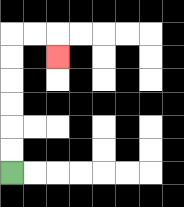{'start': '[0, 7]', 'end': '[2, 2]', 'path_directions': 'U,U,U,U,U,U,R,R,D', 'path_coordinates': '[[0, 7], [0, 6], [0, 5], [0, 4], [0, 3], [0, 2], [0, 1], [1, 1], [2, 1], [2, 2]]'}